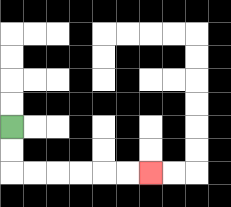{'start': '[0, 5]', 'end': '[6, 7]', 'path_directions': 'D,D,R,R,R,R,R,R', 'path_coordinates': '[[0, 5], [0, 6], [0, 7], [1, 7], [2, 7], [3, 7], [4, 7], [5, 7], [6, 7]]'}